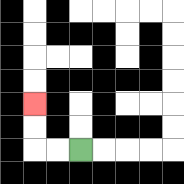{'start': '[3, 6]', 'end': '[1, 4]', 'path_directions': 'L,L,U,U', 'path_coordinates': '[[3, 6], [2, 6], [1, 6], [1, 5], [1, 4]]'}